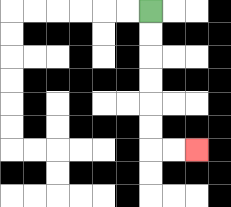{'start': '[6, 0]', 'end': '[8, 6]', 'path_directions': 'D,D,D,D,D,D,R,R', 'path_coordinates': '[[6, 0], [6, 1], [6, 2], [6, 3], [6, 4], [6, 5], [6, 6], [7, 6], [8, 6]]'}